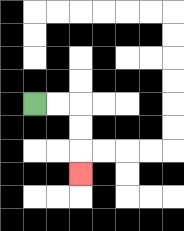{'start': '[1, 4]', 'end': '[3, 7]', 'path_directions': 'R,R,D,D,D', 'path_coordinates': '[[1, 4], [2, 4], [3, 4], [3, 5], [3, 6], [3, 7]]'}